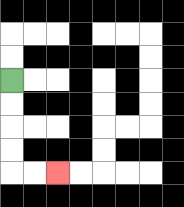{'start': '[0, 3]', 'end': '[2, 7]', 'path_directions': 'D,D,D,D,R,R', 'path_coordinates': '[[0, 3], [0, 4], [0, 5], [0, 6], [0, 7], [1, 7], [2, 7]]'}